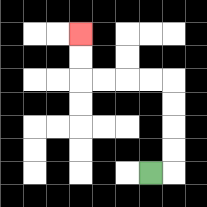{'start': '[6, 7]', 'end': '[3, 1]', 'path_directions': 'R,U,U,U,U,L,L,L,L,U,U', 'path_coordinates': '[[6, 7], [7, 7], [7, 6], [7, 5], [7, 4], [7, 3], [6, 3], [5, 3], [4, 3], [3, 3], [3, 2], [3, 1]]'}